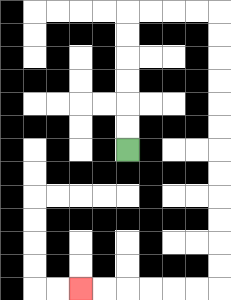{'start': '[5, 6]', 'end': '[3, 12]', 'path_directions': 'U,U,U,U,U,U,R,R,R,R,D,D,D,D,D,D,D,D,D,D,D,D,L,L,L,L,L,L', 'path_coordinates': '[[5, 6], [5, 5], [5, 4], [5, 3], [5, 2], [5, 1], [5, 0], [6, 0], [7, 0], [8, 0], [9, 0], [9, 1], [9, 2], [9, 3], [9, 4], [9, 5], [9, 6], [9, 7], [9, 8], [9, 9], [9, 10], [9, 11], [9, 12], [8, 12], [7, 12], [6, 12], [5, 12], [4, 12], [3, 12]]'}